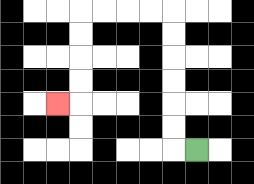{'start': '[8, 6]', 'end': '[2, 4]', 'path_directions': 'L,U,U,U,U,U,U,L,L,L,L,D,D,D,D,L', 'path_coordinates': '[[8, 6], [7, 6], [7, 5], [7, 4], [7, 3], [7, 2], [7, 1], [7, 0], [6, 0], [5, 0], [4, 0], [3, 0], [3, 1], [3, 2], [3, 3], [3, 4], [2, 4]]'}